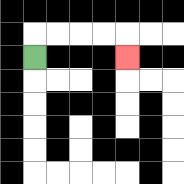{'start': '[1, 2]', 'end': '[5, 2]', 'path_directions': 'U,R,R,R,R,D', 'path_coordinates': '[[1, 2], [1, 1], [2, 1], [3, 1], [4, 1], [5, 1], [5, 2]]'}